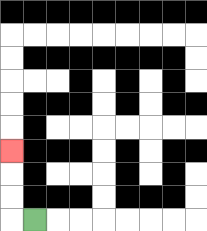{'start': '[1, 9]', 'end': '[0, 6]', 'path_directions': 'L,U,U,U', 'path_coordinates': '[[1, 9], [0, 9], [0, 8], [0, 7], [0, 6]]'}